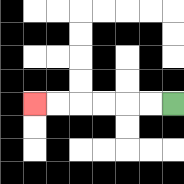{'start': '[7, 4]', 'end': '[1, 4]', 'path_directions': 'L,L,L,L,L,L', 'path_coordinates': '[[7, 4], [6, 4], [5, 4], [4, 4], [3, 4], [2, 4], [1, 4]]'}